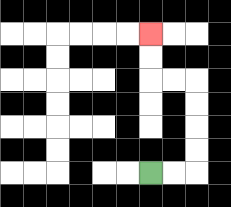{'start': '[6, 7]', 'end': '[6, 1]', 'path_directions': 'R,R,U,U,U,U,L,L,U,U', 'path_coordinates': '[[6, 7], [7, 7], [8, 7], [8, 6], [8, 5], [8, 4], [8, 3], [7, 3], [6, 3], [6, 2], [6, 1]]'}